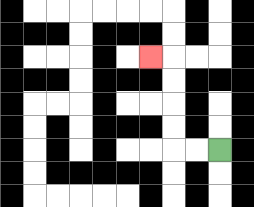{'start': '[9, 6]', 'end': '[6, 2]', 'path_directions': 'L,L,U,U,U,U,L', 'path_coordinates': '[[9, 6], [8, 6], [7, 6], [7, 5], [7, 4], [7, 3], [7, 2], [6, 2]]'}